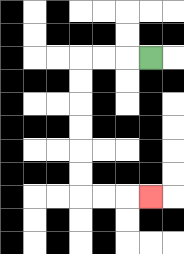{'start': '[6, 2]', 'end': '[6, 8]', 'path_directions': 'L,L,L,D,D,D,D,D,D,R,R,R', 'path_coordinates': '[[6, 2], [5, 2], [4, 2], [3, 2], [3, 3], [3, 4], [3, 5], [3, 6], [3, 7], [3, 8], [4, 8], [5, 8], [6, 8]]'}